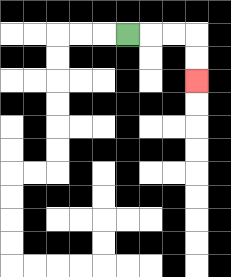{'start': '[5, 1]', 'end': '[8, 3]', 'path_directions': 'R,R,R,D,D', 'path_coordinates': '[[5, 1], [6, 1], [7, 1], [8, 1], [8, 2], [8, 3]]'}